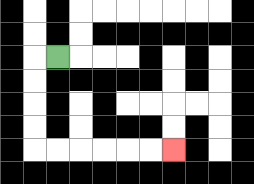{'start': '[2, 2]', 'end': '[7, 6]', 'path_directions': 'L,D,D,D,D,R,R,R,R,R,R', 'path_coordinates': '[[2, 2], [1, 2], [1, 3], [1, 4], [1, 5], [1, 6], [2, 6], [3, 6], [4, 6], [5, 6], [6, 6], [7, 6]]'}